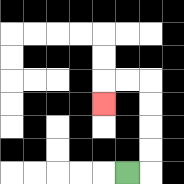{'start': '[5, 7]', 'end': '[4, 4]', 'path_directions': 'R,U,U,U,U,L,L,D', 'path_coordinates': '[[5, 7], [6, 7], [6, 6], [6, 5], [6, 4], [6, 3], [5, 3], [4, 3], [4, 4]]'}